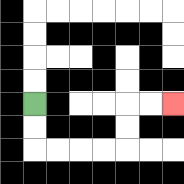{'start': '[1, 4]', 'end': '[7, 4]', 'path_directions': 'D,D,R,R,R,R,U,U,R,R', 'path_coordinates': '[[1, 4], [1, 5], [1, 6], [2, 6], [3, 6], [4, 6], [5, 6], [5, 5], [5, 4], [6, 4], [7, 4]]'}